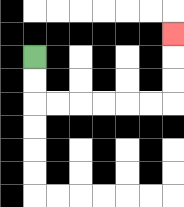{'start': '[1, 2]', 'end': '[7, 1]', 'path_directions': 'D,D,R,R,R,R,R,R,U,U,U', 'path_coordinates': '[[1, 2], [1, 3], [1, 4], [2, 4], [3, 4], [4, 4], [5, 4], [6, 4], [7, 4], [7, 3], [7, 2], [7, 1]]'}